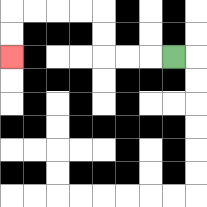{'start': '[7, 2]', 'end': '[0, 2]', 'path_directions': 'L,L,L,U,U,L,L,L,L,D,D', 'path_coordinates': '[[7, 2], [6, 2], [5, 2], [4, 2], [4, 1], [4, 0], [3, 0], [2, 0], [1, 0], [0, 0], [0, 1], [0, 2]]'}